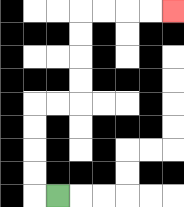{'start': '[2, 8]', 'end': '[7, 0]', 'path_directions': 'L,U,U,U,U,R,R,U,U,U,U,R,R,R,R', 'path_coordinates': '[[2, 8], [1, 8], [1, 7], [1, 6], [1, 5], [1, 4], [2, 4], [3, 4], [3, 3], [3, 2], [3, 1], [3, 0], [4, 0], [5, 0], [6, 0], [7, 0]]'}